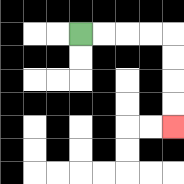{'start': '[3, 1]', 'end': '[7, 5]', 'path_directions': 'R,R,R,R,D,D,D,D', 'path_coordinates': '[[3, 1], [4, 1], [5, 1], [6, 1], [7, 1], [7, 2], [7, 3], [7, 4], [7, 5]]'}